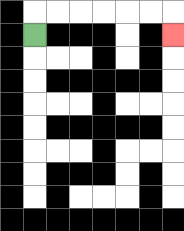{'start': '[1, 1]', 'end': '[7, 1]', 'path_directions': 'U,R,R,R,R,R,R,D', 'path_coordinates': '[[1, 1], [1, 0], [2, 0], [3, 0], [4, 0], [5, 0], [6, 0], [7, 0], [7, 1]]'}